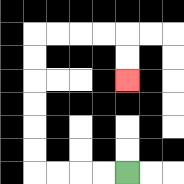{'start': '[5, 7]', 'end': '[5, 3]', 'path_directions': 'L,L,L,L,U,U,U,U,U,U,R,R,R,R,D,D', 'path_coordinates': '[[5, 7], [4, 7], [3, 7], [2, 7], [1, 7], [1, 6], [1, 5], [1, 4], [1, 3], [1, 2], [1, 1], [2, 1], [3, 1], [4, 1], [5, 1], [5, 2], [5, 3]]'}